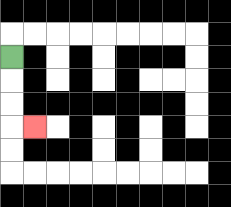{'start': '[0, 2]', 'end': '[1, 5]', 'path_directions': 'D,D,D,R', 'path_coordinates': '[[0, 2], [0, 3], [0, 4], [0, 5], [1, 5]]'}